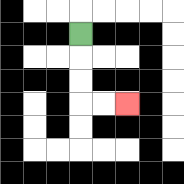{'start': '[3, 1]', 'end': '[5, 4]', 'path_directions': 'D,D,D,R,R', 'path_coordinates': '[[3, 1], [3, 2], [3, 3], [3, 4], [4, 4], [5, 4]]'}